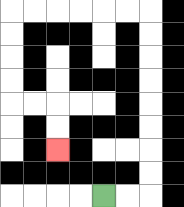{'start': '[4, 8]', 'end': '[2, 6]', 'path_directions': 'R,R,U,U,U,U,U,U,U,U,L,L,L,L,L,L,D,D,D,D,R,R,D,D', 'path_coordinates': '[[4, 8], [5, 8], [6, 8], [6, 7], [6, 6], [6, 5], [6, 4], [6, 3], [6, 2], [6, 1], [6, 0], [5, 0], [4, 0], [3, 0], [2, 0], [1, 0], [0, 0], [0, 1], [0, 2], [0, 3], [0, 4], [1, 4], [2, 4], [2, 5], [2, 6]]'}